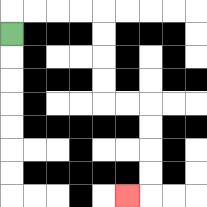{'start': '[0, 1]', 'end': '[5, 8]', 'path_directions': 'U,R,R,R,R,D,D,D,D,R,R,D,D,D,D,L', 'path_coordinates': '[[0, 1], [0, 0], [1, 0], [2, 0], [3, 0], [4, 0], [4, 1], [4, 2], [4, 3], [4, 4], [5, 4], [6, 4], [6, 5], [6, 6], [6, 7], [6, 8], [5, 8]]'}